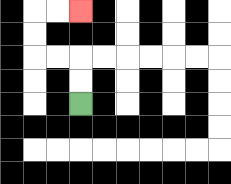{'start': '[3, 4]', 'end': '[3, 0]', 'path_directions': 'U,U,L,L,U,U,R,R', 'path_coordinates': '[[3, 4], [3, 3], [3, 2], [2, 2], [1, 2], [1, 1], [1, 0], [2, 0], [3, 0]]'}